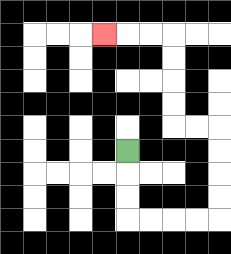{'start': '[5, 6]', 'end': '[4, 1]', 'path_directions': 'D,D,D,R,R,R,R,U,U,U,U,L,L,U,U,U,U,L,L,L', 'path_coordinates': '[[5, 6], [5, 7], [5, 8], [5, 9], [6, 9], [7, 9], [8, 9], [9, 9], [9, 8], [9, 7], [9, 6], [9, 5], [8, 5], [7, 5], [7, 4], [7, 3], [7, 2], [7, 1], [6, 1], [5, 1], [4, 1]]'}